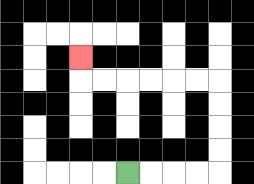{'start': '[5, 7]', 'end': '[3, 2]', 'path_directions': 'R,R,R,R,U,U,U,U,L,L,L,L,L,L,U', 'path_coordinates': '[[5, 7], [6, 7], [7, 7], [8, 7], [9, 7], [9, 6], [9, 5], [9, 4], [9, 3], [8, 3], [7, 3], [6, 3], [5, 3], [4, 3], [3, 3], [3, 2]]'}